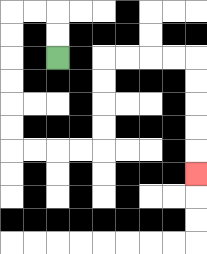{'start': '[2, 2]', 'end': '[8, 7]', 'path_directions': 'U,U,L,L,D,D,D,D,D,D,R,R,R,R,U,U,U,U,R,R,R,R,D,D,D,D,D', 'path_coordinates': '[[2, 2], [2, 1], [2, 0], [1, 0], [0, 0], [0, 1], [0, 2], [0, 3], [0, 4], [0, 5], [0, 6], [1, 6], [2, 6], [3, 6], [4, 6], [4, 5], [4, 4], [4, 3], [4, 2], [5, 2], [6, 2], [7, 2], [8, 2], [8, 3], [8, 4], [8, 5], [8, 6], [8, 7]]'}